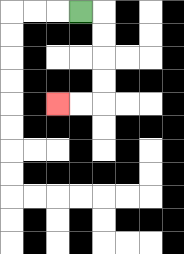{'start': '[3, 0]', 'end': '[2, 4]', 'path_directions': 'R,D,D,D,D,L,L', 'path_coordinates': '[[3, 0], [4, 0], [4, 1], [4, 2], [4, 3], [4, 4], [3, 4], [2, 4]]'}